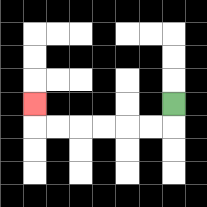{'start': '[7, 4]', 'end': '[1, 4]', 'path_directions': 'D,L,L,L,L,L,L,U', 'path_coordinates': '[[7, 4], [7, 5], [6, 5], [5, 5], [4, 5], [3, 5], [2, 5], [1, 5], [1, 4]]'}